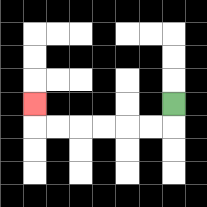{'start': '[7, 4]', 'end': '[1, 4]', 'path_directions': 'D,L,L,L,L,L,L,U', 'path_coordinates': '[[7, 4], [7, 5], [6, 5], [5, 5], [4, 5], [3, 5], [2, 5], [1, 5], [1, 4]]'}